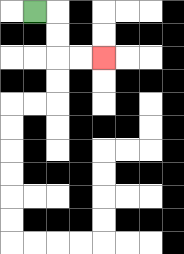{'start': '[1, 0]', 'end': '[4, 2]', 'path_directions': 'R,D,D,R,R', 'path_coordinates': '[[1, 0], [2, 0], [2, 1], [2, 2], [3, 2], [4, 2]]'}